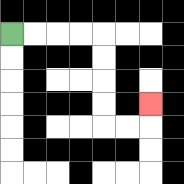{'start': '[0, 1]', 'end': '[6, 4]', 'path_directions': 'R,R,R,R,D,D,D,D,R,R,U', 'path_coordinates': '[[0, 1], [1, 1], [2, 1], [3, 1], [4, 1], [4, 2], [4, 3], [4, 4], [4, 5], [5, 5], [6, 5], [6, 4]]'}